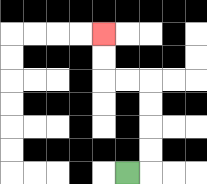{'start': '[5, 7]', 'end': '[4, 1]', 'path_directions': 'R,U,U,U,U,L,L,U,U', 'path_coordinates': '[[5, 7], [6, 7], [6, 6], [6, 5], [6, 4], [6, 3], [5, 3], [4, 3], [4, 2], [4, 1]]'}